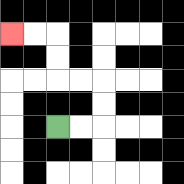{'start': '[2, 5]', 'end': '[0, 1]', 'path_directions': 'R,R,U,U,L,L,U,U,L,L', 'path_coordinates': '[[2, 5], [3, 5], [4, 5], [4, 4], [4, 3], [3, 3], [2, 3], [2, 2], [2, 1], [1, 1], [0, 1]]'}